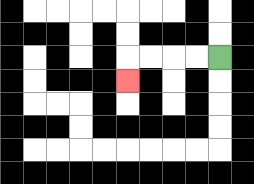{'start': '[9, 2]', 'end': '[5, 3]', 'path_directions': 'L,L,L,L,D', 'path_coordinates': '[[9, 2], [8, 2], [7, 2], [6, 2], [5, 2], [5, 3]]'}